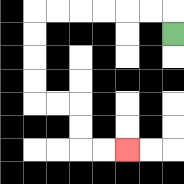{'start': '[7, 1]', 'end': '[5, 6]', 'path_directions': 'U,L,L,L,L,L,L,D,D,D,D,R,R,D,D,R,R', 'path_coordinates': '[[7, 1], [7, 0], [6, 0], [5, 0], [4, 0], [3, 0], [2, 0], [1, 0], [1, 1], [1, 2], [1, 3], [1, 4], [2, 4], [3, 4], [3, 5], [3, 6], [4, 6], [5, 6]]'}